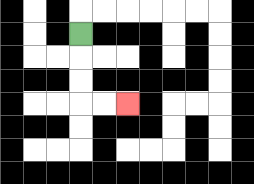{'start': '[3, 1]', 'end': '[5, 4]', 'path_directions': 'D,D,D,R,R', 'path_coordinates': '[[3, 1], [3, 2], [3, 3], [3, 4], [4, 4], [5, 4]]'}